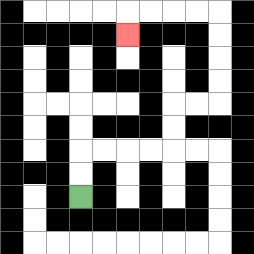{'start': '[3, 8]', 'end': '[5, 1]', 'path_directions': 'U,U,R,R,R,R,U,U,R,R,U,U,U,U,L,L,L,L,D', 'path_coordinates': '[[3, 8], [3, 7], [3, 6], [4, 6], [5, 6], [6, 6], [7, 6], [7, 5], [7, 4], [8, 4], [9, 4], [9, 3], [9, 2], [9, 1], [9, 0], [8, 0], [7, 0], [6, 0], [5, 0], [5, 1]]'}